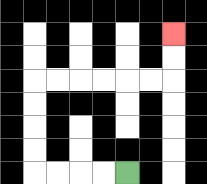{'start': '[5, 7]', 'end': '[7, 1]', 'path_directions': 'L,L,L,L,U,U,U,U,R,R,R,R,R,R,U,U', 'path_coordinates': '[[5, 7], [4, 7], [3, 7], [2, 7], [1, 7], [1, 6], [1, 5], [1, 4], [1, 3], [2, 3], [3, 3], [4, 3], [5, 3], [6, 3], [7, 3], [7, 2], [7, 1]]'}